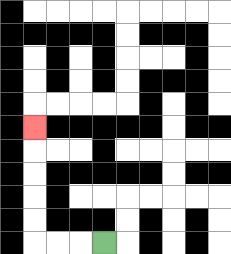{'start': '[4, 10]', 'end': '[1, 5]', 'path_directions': 'L,L,L,U,U,U,U,U', 'path_coordinates': '[[4, 10], [3, 10], [2, 10], [1, 10], [1, 9], [1, 8], [1, 7], [1, 6], [1, 5]]'}